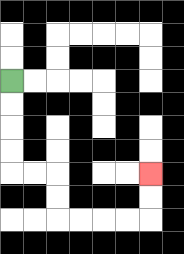{'start': '[0, 3]', 'end': '[6, 7]', 'path_directions': 'D,D,D,D,R,R,D,D,R,R,R,R,U,U', 'path_coordinates': '[[0, 3], [0, 4], [0, 5], [0, 6], [0, 7], [1, 7], [2, 7], [2, 8], [2, 9], [3, 9], [4, 9], [5, 9], [6, 9], [6, 8], [6, 7]]'}